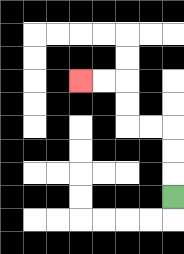{'start': '[7, 8]', 'end': '[3, 3]', 'path_directions': 'U,U,U,L,L,U,U,L,L', 'path_coordinates': '[[7, 8], [7, 7], [7, 6], [7, 5], [6, 5], [5, 5], [5, 4], [5, 3], [4, 3], [3, 3]]'}